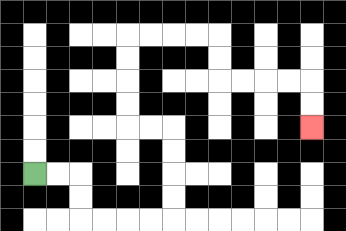{'start': '[1, 7]', 'end': '[13, 5]', 'path_directions': 'R,R,D,D,R,R,R,R,U,U,U,U,L,L,U,U,U,U,R,R,R,R,D,D,R,R,R,R,D,D', 'path_coordinates': '[[1, 7], [2, 7], [3, 7], [3, 8], [3, 9], [4, 9], [5, 9], [6, 9], [7, 9], [7, 8], [7, 7], [7, 6], [7, 5], [6, 5], [5, 5], [5, 4], [5, 3], [5, 2], [5, 1], [6, 1], [7, 1], [8, 1], [9, 1], [9, 2], [9, 3], [10, 3], [11, 3], [12, 3], [13, 3], [13, 4], [13, 5]]'}